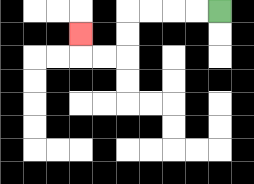{'start': '[9, 0]', 'end': '[3, 1]', 'path_directions': 'L,L,L,L,D,D,L,L,U', 'path_coordinates': '[[9, 0], [8, 0], [7, 0], [6, 0], [5, 0], [5, 1], [5, 2], [4, 2], [3, 2], [3, 1]]'}